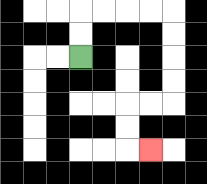{'start': '[3, 2]', 'end': '[6, 6]', 'path_directions': 'U,U,R,R,R,R,D,D,D,D,L,L,D,D,R', 'path_coordinates': '[[3, 2], [3, 1], [3, 0], [4, 0], [5, 0], [6, 0], [7, 0], [7, 1], [7, 2], [7, 3], [7, 4], [6, 4], [5, 4], [5, 5], [5, 6], [6, 6]]'}